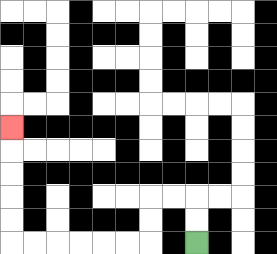{'start': '[8, 10]', 'end': '[0, 5]', 'path_directions': 'U,U,L,L,D,D,L,L,L,L,L,L,U,U,U,U,U', 'path_coordinates': '[[8, 10], [8, 9], [8, 8], [7, 8], [6, 8], [6, 9], [6, 10], [5, 10], [4, 10], [3, 10], [2, 10], [1, 10], [0, 10], [0, 9], [0, 8], [0, 7], [0, 6], [0, 5]]'}